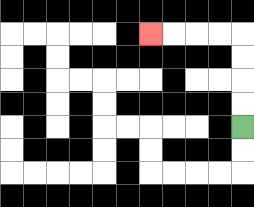{'start': '[10, 5]', 'end': '[6, 1]', 'path_directions': 'U,U,U,U,L,L,L,L', 'path_coordinates': '[[10, 5], [10, 4], [10, 3], [10, 2], [10, 1], [9, 1], [8, 1], [7, 1], [6, 1]]'}